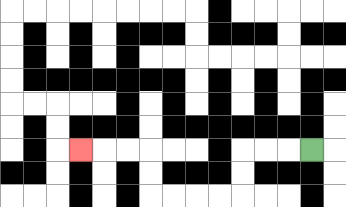{'start': '[13, 6]', 'end': '[3, 6]', 'path_directions': 'L,L,L,D,D,L,L,L,L,U,U,L,L,L', 'path_coordinates': '[[13, 6], [12, 6], [11, 6], [10, 6], [10, 7], [10, 8], [9, 8], [8, 8], [7, 8], [6, 8], [6, 7], [6, 6], [5, 6], [4, 6], [3, 6]]'}